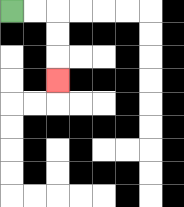{'start': '[0, 0]', 'end': '[2, 3]', 'path_directions': 'R,R,D,D,D', 'path_coordinates': '[[0, 0], [1, 0], [2, 0], [2, 1], [2, 2], [2, 3]]'}